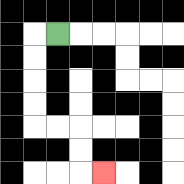{'start': '[2, 1]', 'end': '[4, 7]', 'path_directions': 'L,D,D,D,D,R,R,D,D,R', 'path_coordinates': '[[2, 1], [1, 1], [1, 2], [1, 3], [1, 4], [1, 5], [2, 5], [3, 5], [3, 6], [3, 7], [4, 7]]'}